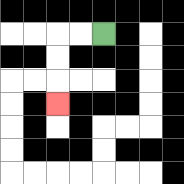{'start': '[4, 1]', 'end': '[2, 4]', 'path_directions': 'L,L,D,D,D', 'path_coordinates': '[[4, 1], [3, 1], [2, 1], [2, 2], [2, 3], [2, 4]]'}